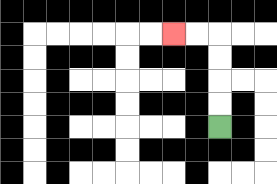{'start': '[9, 5]', 'end': '[7, 1]', 'path_directions': 'U,U,U,U,L,L', 'path_coordinates': '[[9, 5], [9, 4], [9, 3], [9, 2], [9, 1], [8, 1], [7, 1]]'}